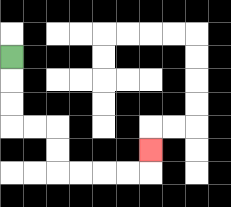{'start': '[0, 2]', 'end': '[6, 6]', 'path_directions': 'D,D,D,R,R,D,D,R,R,R,R,U', 'path_coordinates': '[[0, 2], [0, 3], [0, 4], [0, 5], [1, 5], [2, 5], [2, 6], [2, 7], [3, 7], [4, 7], [5, 7], [6, 7], [6, 6]]'}